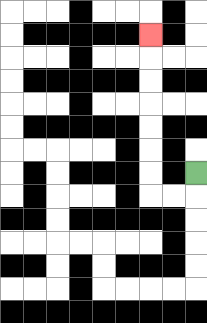{'start': '[8, 7]', 'end': '[6, 1]', 'path_directions': 'D,L,L,U,U,U,U,U,U,U', 'path_coordinates': '[[8, 7], [8, 8], [7, 8], [6, 8], [6, 7], [6, 6], [6, 5], [6, 4], [6, 3], [6, 2], [6, 1]]'}